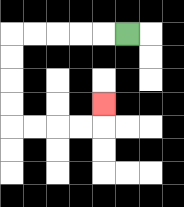{'start': '[5, 1]', 'end': '[4, 4]', 'path_directions': 'L,L,L,L,L,D,D,D,D,R,R,R,R,U', 'path_coordinates': '[[5, 1], [4, 1], [3, 1], [2, 1], [1, 1], [0, 1], [0, 2], [0, 3], [0, 4], [0, 5], [1, 5], [2, 5], [3, 5], [4, 5], [4, 4]]'}